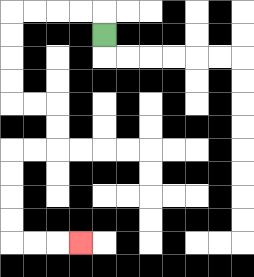{'start': '[4, 1]', 'end': '[3, 10]', 'path_directions': 'U,L,L,L,L,D,D,D,D,R,R,D,D,L,L,D,D,D,D,R,R,R', 'path_coordinates': '[[4, 1], [4, 0], [3, 0], [2, 0], [1, 0], [0, 0], [0, 1], [0, 2], [0, 3], [0, 4], [1, 4], [2, 4], [2, 5], [2, 6], [1, 6], [0, 6], [0, 7], [0, 8], [0, 9], [0, 10], [1, 10], [2, 10], [3, 10]]'}